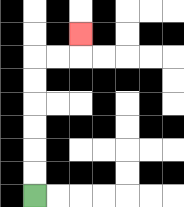{'start': '[1, 8]', 'end': '[3, 1]', 'path_directions': 'U,U,U,U,U,U,R,R,U', 'path_coordinates': '[[1, 8], [1, 7], [1, 6], [1, 5], [1, 4], [1, 3], [1, 2], [2, 2], [3, 2], [3, 1]]'}